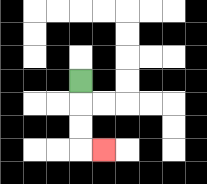{'start': '[3, 3]', 'end': '[4, 6]', 'path_directions': 'D,D,D,R', 'path_coordinates': '[[3, 3], [3, 4], [3, 5], [3, 6], [4, 6]]'}